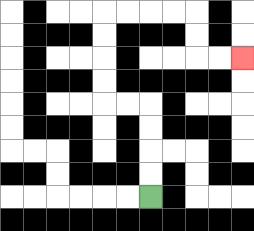{'start': '[6, 8]', 'end': '[10, 2]', 'path_directions': 'U,U,U,U,L,L,U,U,U,U,R,R,R,R,D,D,R,R', 'path_coordinates': '[[6, 8], [6, 7], [6, 6], [6, 5], [6, 4], [5, 4], [4, 4], [4, 3], [4, 2], [4, 1], [4, 0], [5, 0], [6, 0], [7, 0], [8, 0], [8, 1], [8, 2], [9, 2], [10, 2]]'}